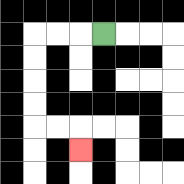{'start': '[4, 1]', 'end': '[3, 6]', 'path_directions': 'L,L,L,D,D,D,D,R,R,D', 'path_coordinates': '[[4, 1], [3, 1], [2, 1], [1, 1], [1, 2], [1, 3], [1, 4], [1, 5], [2, 5], [3, 5], [3, 6]]'}